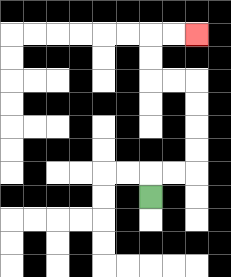{'start': '[6, 8]', 'end': '[8, 1]', 'path_directions': 'U,R,R,U,U,U,U,L,L,U,U,R,R', 'path_coordinates': '[[6, 8], [6, 7], [7, 7], [8, 7], [8, 6], [8, 5], [8, 4], [8, 3], [7, 3], [6, 3], [6, 2], [6, 1], [7, 1], [8, 1]]'}